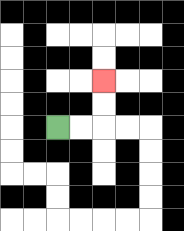{'start': '[2, 5]', 'end': '[4, 3]', 'path_directions': 'R,R,U,U', 'path_coordinates': '[[2, 5], [3, 5], [4, 5], [4, 4], [4, 3]]'}